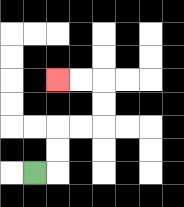{'start': '[1, 7]', 'end': '[2, 3]', 'path_directions': 'R,U,U,R,R,U,U,L,L', 'path_coordinates': '[[1, 7], [2, 7], [2, 6], [2, 5], [3, 5], [4, 5], [4, 4], [4, 3], [3, 3], [2, 3]]'}